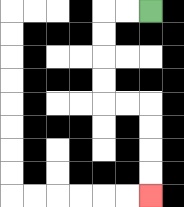{'start': '[6, 0]', 'end': '[6, 8]', 'path_directions': 'L,L,D,D,D,D,R,R,D,D,D,D', 'path_coordinates': '[[6, 0], [5, 0], [4, 0], [4, 1], [4, 2], [4, 3], [4, 4], [5, 4], [6, 4], [6, 5], [6, 6], [6, 7], [6, 8]]'}